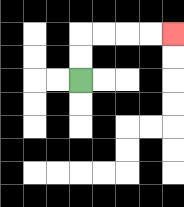{'start': '[3, 3]', 'end': '[7, 1]', 'path_directions': 'U,U,R,R,R,R', 'path_coordinates': '[[3, 3], [3, 2], [3, 1], [4, 1], [5, 1], [6, 1], [7, 1]]'}